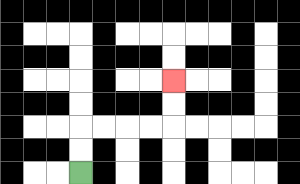{'start': '[3, 7]', 'end': '[7, 3]', 'path_directions': 'U,U,R,R,R,R,U,U', 'path_coordinates': '[[3, 7], [3, 6], [3, 5], [4, 5], [5, 5], [6, 5], [7, 5], [7, 4], [7, 3]]'}